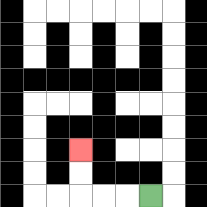{'start': '[6, 8]', 'end': '[3, 6]', 'path_directions': 'L,L,L,U,U', 'path_coordinates': '[[6, 8], [5, 8], [4, 8], [3, 8], [3, 7], [3, 6]]'}